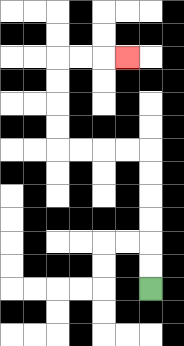{'start': '[6, 12]', 'end': '[5, 2]', 'path_directions': 'U,U,U,U,U,U,L,L,L,L,U,U,U,U,R,R,R', 'path_coordinates': '[[6, 12], [6, 11], [6, 10], [6, 9], [6, 8], [6, 7], [6, 6], [5, 6], [4, 6], [3, 6], [2, 6], [2, 5], [2, 4], [2, 3], [2, 2], [3, 2], [4, 2], [5, 2]]'}